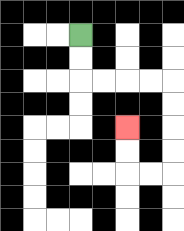{'start': '[3, 1]', 'end': '[5, 5]', 'path_directions': 'D,D,R,R,R,R,D,D,D,D,L,L,U,U', 'path_coordinates': '[[3, 1], [3, 2], [3, 3], [4, 3], [5, 3], [6, 3], [7, 3], [7, 4], [7, 5], [7, 6], [7, 7], [6, 7], [5, 7], [5, 6], [5, 5]]'}